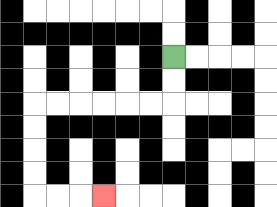{'start': '[7, 2]', 'end': '[4, 8]', 'path_directions': 'D,D,L,L,L,L,L,L,D,D,D,D,R,R,R', 'path_coordinates': '[[7, 2], [7, 3], [7, 4], [6, 4], [5, 4], [4, 4], [3, 4], [2, 4], [1, 4], [1, 5], [1, 6], [1, 7], [1, 8], [2, 8], [3, 8], [4, 8]]'}